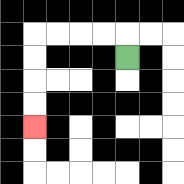{'start': '[5, 2]', 'end': '[1, 5]', 'path_directions': 'U,L,L,L,L,D,D,D,D', 'path_coordinates': '[[5, 2], [5, 1], [4, 1], [3, 1], [2, 1], [1, 1], [1, 2], [1, 3], [1, 4], [1, 5]]'}